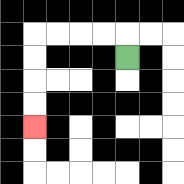{'start': '[5, 2]', 'end': '[1, 5]', 'path_directions': 'U,L,L,L,L,D,D,D,D', 'path_coordinates': '[[5, 2], [5, 1], [4, 1], [3, 1], [2, 1], [1, 1], [1, 2], [1, 3], [1, 4], [1, 5]]'}